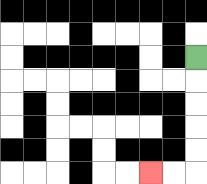{'start': '[8, 2]', 'end': '[6, 7]', 'path_directions': 'D,D,D,D,D,L,L', 'path_coordinates': '[[8, 2], [8, 3], [8, 4], [8, 5], [8, 6], [8, 7], [7, 7], [6, 7]]'}